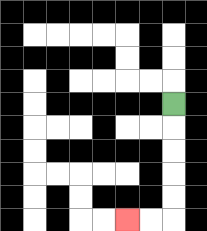{'start': '[7, 4]', 'end': '[5, 9]', 'path_directions': 'D,D,D,D,D,L,L', 'path_coordinates': '[[7, 4], [7, 5], [7, 6], [7, 7], [7, 8], [7, 9], [6, 9], [5, 9]]'}